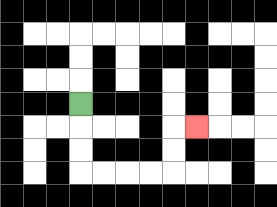{'start': '[3, 4]', 'end': '[8, 5]', 'path_directions': 'D,D,D,R,R,R,R,U,U,R', 'path_coordinates': '[[3, 4], [3, 5], [3, 6], [3, 7], [4, 7], [5, 7], [6, 7], [7, 7], [7, 6], [7, 5], [8, 5]]'}